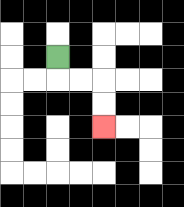{'start': '[2, 2]', 'end': '[4, 5]', 'path_directions': 'D,R,R,D,D', 'path_coordinates': '[[2, 2], [2, 3], [3, 3], [4, 3], [4, 4], [4, 5]]'}